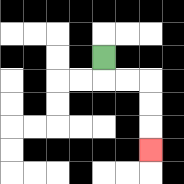{'start': '[4, 2]', 'end': '[6, 6]', 'path_directions': 'D,R,R,D,D,D', 'path_coordinates': '[[4, 2], [4, 3], [5, 3], [6, 3], [6, 4], [6, 5], [6, 6]]'}